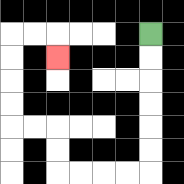{'start': '[6, 1]', 'end': '[2, 2]', 'path_directions': 'D,D,D,D,D,D,L,L,L,L,U,U,L,L,U,U,U,U,R,R,D', 'path_coordinates': '[[6, 1], [6, 2], [6, 3], [6, 4], [6, 5], [6, 6], [6, 7], [5, 7], [4, 7], [3, 7], [2, 7], [2, 6], [2, 5], [1, 5], [0, 5], [0, 4], [0, 3], [0, 2], [0, 1], [1, 1], [2, 1], [2, 2]]'}